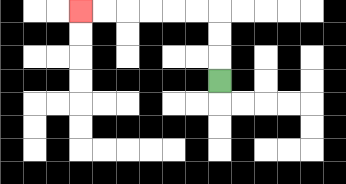{'start': '[9, 3]', 'end': '[3, 0]', 'path_directions': 'U,U,U,L,L,L,L,L,L', 'path_coordinates': '[[9, 3], [9, 2], [9, 1], [9, 0], [8, 0], [7, 0], [6, 0], [5, 0], [4, 0], [3, 0]]'}